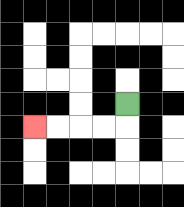{'start': '[5, 4]', 'end': '[1, 5]', 'path_directions': 'D,L,L,L,L', 'path_coordinates': '[[5, 4], [5, 5], [4, 5], [3, 5], [2, 5], [1, 5]]'}